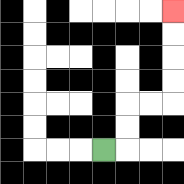{'start': '[4, 6]', 'end': '[7, 0]', 'path_directions': 'R,U,U,R,R,U,U,U,U', 'path_coordinates': '[[4, 6], [5, 6], [5, 5], [5, 4], [6, 4], [7, 4], [7, 3], [7, 2], [7, 1], [7, 0]]'}